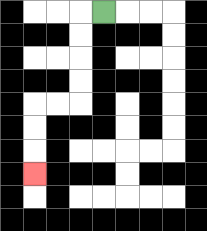{'start': '[4, 0]', 'end': '[1, 7]', 'path_directions': 'L,D,D,D,D,L,L,D,D,D', 'path_coordinates': '[[4, 0], [3, 0], [3, 1], [3, 2], [3, 3], [3, 4], [2, 4], [1, 4], [1, 5], [1, 6], [1, 7]]'}